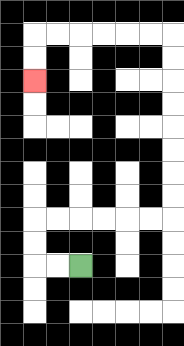{'start': '[3, 11]', 'end': '[1, 3]', 'path_directions': 'L,L,U,U,R,R,R,R,R,R,U,U,U,U,U,U,U,U,L,L,L,L,L,L,D,D', 'path_coordinates': '[[3, 11], [2, 11], [1, 11], [1, 10], [1, 9], [2, 9], [3, 9], [4, 9], [5, 9], [6, 9], [7, 9], [7, 8], [7, 7], [7, 6], [7, 5], [7, 4], [7, 3], [7, 2], [7, 1], [6, 1], [5, 1], [4, 1], [3, 1], [2, 1], [1, 1], [1, 2], [1, 3]]'}